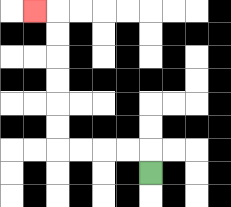{'start': '[6, 7]', 'end': '[1, 0]', 'path_directions': 'U,L,L,L,L,U,U,U,U,U,U,L', 'path_coordinates': '[[6, 7], [6, 6], [5, 6], [4, 6], [3, 6], [2, 6], [2, 5], [2, 4], [2, 3], [2, 2], [2, 1], [2, 0], [1, 0]]'}